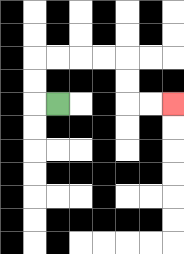{'start': '[2, 4]', 'end': '[7, 4]', 'path_directions': 'L,U,U,R,R,R,R,D,D,R,R', 'path_coordinates': '[[2, 4], [1, 4], [1, 3], [1, 2], [2, 2], [3, 2], [4, 2], [5, 2], [5, 3], [5, 4], [6, 4], [7, 4]]'}